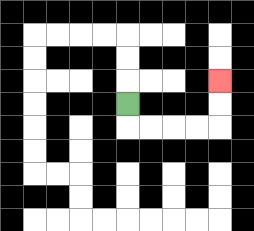{'start': '[5, 4]', 'end': '[9, 3]', 'path_directions': 'D,R,R,R,R,U,U', 'path_coordinates': '[[5, 4], [5, 5], [6, 5], [7, 5], [8, 5], [9, 5], [9, 4], [9, 3]]'}